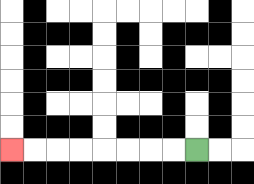{'start': '[8, 6]', 'end': '[0, 6]', 'path_directions': 'L,L,L,L,L,L,L,L', 'path_coordinates': '[[8, 6], [7, 6], [6, 6], [5, 6], [4, 6], [3, 6], [2, 6], [1, 6], [0, 6]]'}